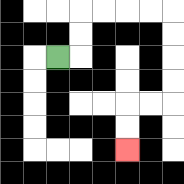{'start': '[2, 2]', 'end': '[5, 6]', 'path_directions': 'R,U,U,R,R,R,R,D,D,D,D,L,L,D,D', 'path_coordinates': '[[2, 2], [3, 2], [3, 1], [3, 0], [4, 0], [5, 0], [6, 0], [7, 0], [7, 1], [7, 2], [7, 3], [7, 4], [6, 4], [5, 4], [5, 5], [5, 6]]'}